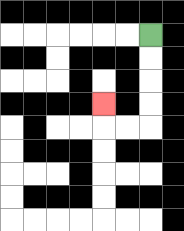{'start': '[6, 1]', 'end': '[4, 4]', 'path_directions': 'D,D,D,D,L,L,U', 'path_coordinates': '[[6, 1], [6, 2], [6, 3], [6, 4], [6, 5], [5, 5], [4, 5], [4, 4]]'}